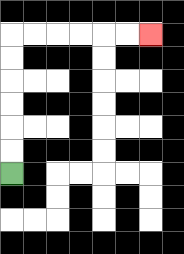{'start': '[0, 7]', 'end': '[6, 1]', 'path_directions': 'U,U,U,U,U,U,R,R,R,R,R,R', 'path_coordinates': '[[0, 7], [0, 6], [0, 5], [0, 4], [0, 3], [0, 2], [0, 1], [1, 1], [2, 1], [3, 1], [4, 1], [5, 1], [6, 1]]'}